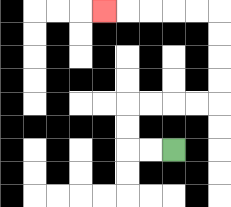{'start': '[7, 6]', 'end': '[4, 0]', 'path_directions': 'L,L,U,U,R,R,R,R,U,U,U,U,L,L,L,L,L', 'path_coordinates': '[[7, 6], [6, 6], [5, 6], [5, 5], [5, 4], [6, 4], [7, 4], [8, 4], [9, 4], [9, 3], [9, 2], [9, 1], [9, 0], [8, 0], [7, 0], [6, 0], [5, 0], [4, 0]]'}